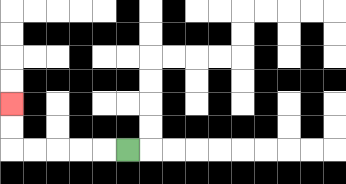{'start': '[5, 6]', 'end': '[0, 4]', 'path_directions': 'L,L,L,L,L,U,U', 'path_coordinates': '[[5, 6], [4, 6], [3, 6], [2, 6], [1, 6], [0, 6], [0, 5], [0, 4]]'}